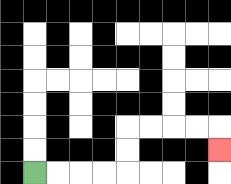{'start': '[1, 7]', 'end': '[9, 6]', 'path_directions': 'R,R,R,R,U,U,R,R,R,R,D', 'path_coordinates': '[[1, 7], [2, 7], [3, 7], [4, 7], [5, 7], [5, 6], [5, 5], [6, 5], [7, 5], [8, 5], [9, 5], [9, 6]]'}